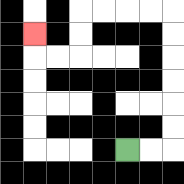{'start': '[5, 6]', 'end': '[1, 1]', 'path_directions': 'R,R,U,U,U,U,U,U,L,L,L,L,D,D,L,L,U', 'path_coordinates': '[[5, 6], [6, 6], [7, 6], [7, 5], [7, 4], [7, 3], [7, 2], [7, 1], [7, 0], [6, 0], [5, 0], [4, 0], [3, 0], [3, 1], [3, 2], [2, 2], [1, 2], [1, 1]]'}